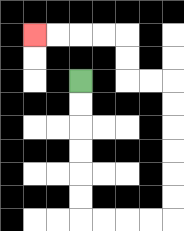{'start': '[3, 3]', 'end': '[1, 1]', 'path_directions': 'D,D,D,D,D,D,R,R,R,R,U,U,U,U,U,U,L,L,U,U,L,L,L,L', 'path_coordinates': '[[3, 3], [3, 4], [3, 5], [3, 6], [3, 7], [3, 8], [3, 9], [4, 9], [5, 9], [6, 9], [7, 9], [7, 8], [7, 7], [7, 6], [7, 5], [7, 4], [7, 3], [6, 3], [5, 3], [5, 2], [5, 1], [4, 1], [3, 1], [2, 1], [1, 1]]'}